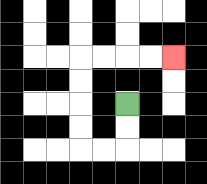{'start': '[5, 4]', 'end': '[7, 2]', 'path_directions': 'D,D,L,L,U,U,U,U,R,R,R,R', 'path_coordinates': '[[5, 4], [5, 5], [5, 6], [4, 6], [3, 6], [3, 5], [3, 4], [3, 3], [3, 2], [4, 2], [5, 2], [6, 2], [7, 2]]'}